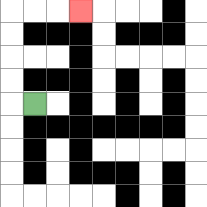{'start': '[1, 4]', 'end': '[3, 0]', 'path_directions': 'L,U,U,U,U,R,R,R', 'path_coordinates': '[[1, 4], [0, 4], [0, 3], [0, 2], [0, 1], [0, 0], [1, 0], [2, 0], [3, 0]]'}